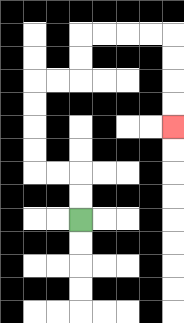{'start': '[3, 9]', 'end': '[7, 5]', 'path_directions': 'U,U,L,L,U,U,U,U,R,R,U,U,R,R,R,R,D,D,D,D', 'path_coordinates': '[[3, 9], [3, 8], [3, 7], [2, 7], [1, 7], [1, 6], [1, 5], [1, 4], [1, 3], [2, 3], [3, 3], [3, 2], [3, 1], [4, 1], [5, 1], [6, 1], [7, 1], [7, 2], [7, 3], [7, 4], [7, 5]]'}